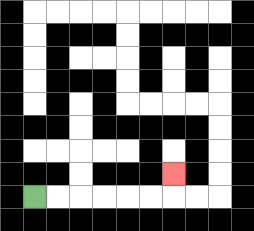{'start': '[1, 8]', 'end': '[7, 7]', 'path_directions': 'R,R,R,R,R,R,U', 'path_coordinates': '[[1, 8], [2, 8], [3, 8], [4, 8], [5, 8], [6, 8], [7, 8], [7, 7]]'}